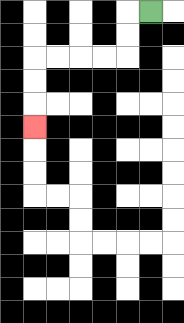{'start': '[6, 0]', 'end': '[1, 5]', 'path_directions': 'L,D,D,L,L,L,L,D,D,D', 'path_coordinates': '[[6, 0], [5, 0], [5, 1], [5, 2], [4, 2], [3, 2], [2, 2], [1, 2], [1, 3], [1, 4], [1, 5]]'}